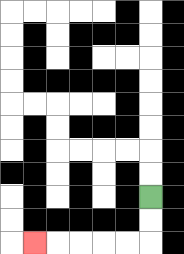{'start': '[6, 8]', 'end': '[1, 10]', 'path_directions': 'D,D,L,L,L,L,L', 'path_coordinates': '[[6, 8], [6, 9], [6, 10], [5, 10], [4, 10], [3, 10], [2, 10], [1, 10]]'}